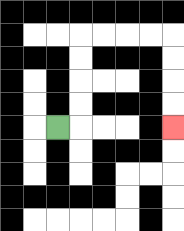{'start': '[2, 5]', 'end': '[7, 5]', 'path_directions': 'R,U,U,U,U,R,R,R,R,D,D,D,D', 'path_coordinates': '[[2, 5], [3, 5], [3, 4], [3, 3], [3, 2], [3, 1], [4, 1], [5, 1], [6, 1], [7, 1], [7, 2], [7, 3], [7, 4], [7, 5]]'}